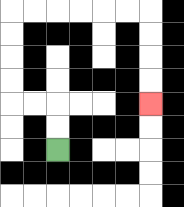{'start': '[2, 6]', 'end': '[6, 4]', 'path_directions': 'U,U,L,L,U,U,U,U,R,R,R,R,R,R,D,D,D,D', 'path_coordinates': '[[2, 6], [2, 5], [2, 4], [1, 4], [0, 4], [0, 3], [0, 2], [0, 1], [0, 0], [1, 0], [2, 0], [3, 0], [4, 0], [5, 0], [6, 0], [6, 1], [6, 2], [6, 3], [6, 4]]'}